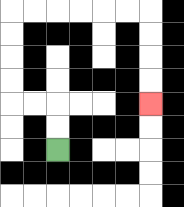{'start': '[2, 6]', 'end': '[6, 4]', 'path_directions': 'U,U,L,L,U,U,U,U,R,R,R,R,R,R,D,D,D,D', 'path_coordinates': '[[2, 6], [2, 5], [2, 4], [1, 4], [0, 4], [0, 3], [0, 2], [0, 1], [0, 0], [1, 0], [2, 0], [3, 0], [4, 0], [5, 0], [6, 0], [6, 1], [6, 2], [6, 3], [6, 4]]'}